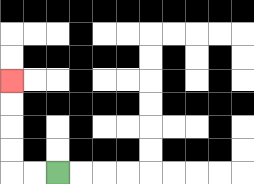{'start': '[2, 7]', 'end': '[0, 3]', 'path_directions': 'L,L,U,U,U,U', 'path_coordinates': '[[2, 7], [1, 7], [0, 7], [0, 6], [0, 5], [0, 4], [0, 3]]'}